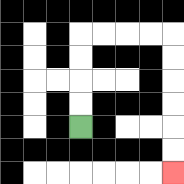{'start': '[3, 5]', 'end': '[7, 7]', 'path_directions': 'U,U,U,U,R,R,R,R,D,D,D,D,D,D', 'path_coordinates': '[[3, 5], [3, 4], [3, 3], [3, 2], [3, 1], [4, 1], [5, 1], [6, 1], [7, 1], [7, 2], [7, 3], [7, 4], [7, 5], [7, 6], [7, 7]]'}